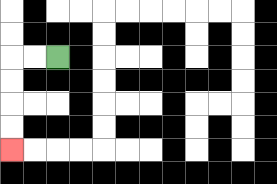{'start': '[2, 2]', 'end': '[0, 6]', 'path_directions': 'L,L,D,D,D,D', 'path_coordinates': '[[2, 2], [1, 2], [0, 2], [0, 3], [0, 4], [0, 5], [0, 6]]'}